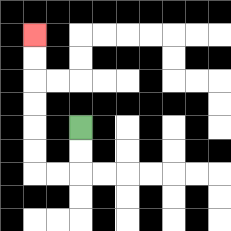{'start': '[3, 5]', 'end': '[1, 1]', 'path_directions': 'D,D,L,L,U,U,U,U,U,U', 'path_coordinates': '[[3, 5], [3, 6], [3, 7], [2, 7], [1, 7], [1, 6], [1, 5], [1, 4], [1, 3], [1, 2], [1, 1]]'}